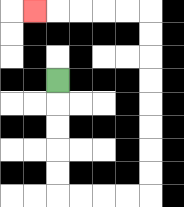{'start': '[2, 3]', 'end': '[1, 0]', 'path_directions': 'D,D,D,D,D,R,R,R,R,U,U,U,U,U,U,U,U,L,L,L,L,L', 'path_coordinates': '[[2, 3], [2, 4], [2, 5], [2, 6], [2, 7], [2, 8], [3, 8], [4, 8], [5, 8], [6, 8], [6, 7], [6, 6], [6, 5], [6, 4], [6, 3], [6, 2], [6, 1], [6, 0], [5, 0], [4, 0], [3, 0], [2, 0], [1, 0]]'}